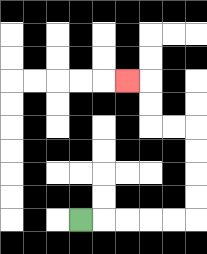{'start': '[3, 9]', 'end': '[5, 3]', 'path_directions': 'R,R,R,R,R,U,U,U,U,L,L,U,U,L', 'path_coordinates': '[[3, 9], [4, 9], [5, 9], [6, 9], [7, 9], [8, 9], [8, 8], [8, 7], [8, 6], [8, 5], [7, 5], [6, 5], [6, 4], [6, 3], [5, 3]]'}